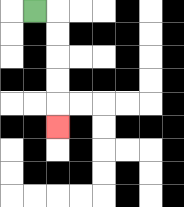{'start': '[1, 0]', 'end': '[2, 5]', 'path_directions': 'R,D,D,D,D,D', 'path_coordinates': '[[1, 0], [2, 0], [2, 1], [2, 2], [2, 3], [2, 4], [2, 5]]'}